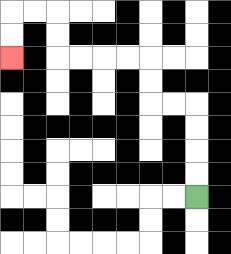{'start': '[8, 8]', 'end': '[0, 2]', 'path_directions': 'U,U,U,U,L,L,U,U,L,L,L,L,U,U,L,L,D,D', 'path_coordinates': '[[8, 8], [8, 7], [8, 6], [8, 5], [8, 4], [7, 4], [6, 4], [6, 3], [6, 2], [5, 2], [4, 2], [3, 2], [2, 2], [2, 1], [2, 0], [1, 0], [0, 0], [0, 1], [0, 2]]'}